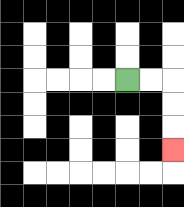{'start': '[5, 3]', 'end': '[7, 6]', 'path_directions': 'R,R,D,D,D', 'path_coordinates': '[[5, 3], [6, 3], [7, 3], [7, 4], [7, 5], [7, 6]]'}